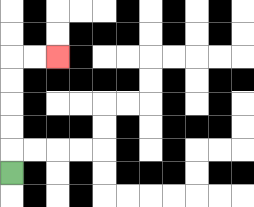{'start': '[0, 7]', 'end': '[2, 2]', 'path_directions': 'U,U,U,U,U,R,R', 'path_coordinates': '[[0, 7], [0, 6], [0, 5], [0, 4], [0, 3], [0, 2], [1, 2], [2, 2]]'}